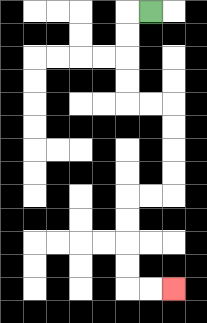{'start': '[6, 0]', 'end': '[7, 12]', 'path_directions': 'L,D,D,D,D,R,R,D,D,D,D,L,L,D,D,D,D,R,R', 'path_coordinates': '[[6, 0], [5, 0], [5, 1], [5, 2], [5, 3], [5, 4], [6, 4], [7, 4], [7, 5], [7, 6], [7, 7], [7, 8], [6, 8], [5, 8], [5, 9], [5, 10], [5, 11], [5, 12], [6, 12], [7, 12]]'}